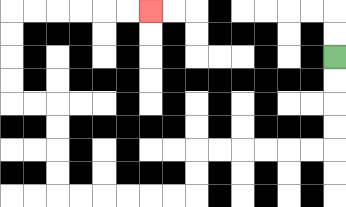{'start': '[14, 2]', 'end': '[6, 0]', 'path_directions': 'D,D,D,D,L,L,L,L,L,L,D,D,L,L,L,L,L,L,U,U,U,U,L,L,U,U,U,U,R,R,R,R,R,R', 'path_coordinates': '[[14, 2], [14, 3], [14, 4], [14, 5], [14, 6], [13, 6], [12, 6], [11, 6], [10, 6], [9, 6], [8, 6], [8, 7], [8, 8], [7, 8], [6, 8], [5, 8], [4, 8], [3, 8], [2, 8], [2, 7], [2, 6], [2, 5], [2, 4], [1, 4], [0, 4], [0, 3], [0, 2], [0, 1], [0, 0], [1, 0], [2, 0], [3, 0], [4, 0], [5, 0], [6, 0]]'}